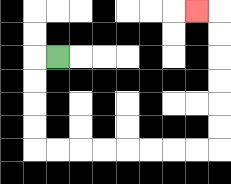{'start': '[2, 2]', 'end': '[8, 0]', 'path_directions': 'L,D,D,D,D,R,R,R,R,R,R,R,R,U,U,U,U,U,U,L', 'path_coordinates': '[[2, 2], [1, 2], [1, 3], [1, 4], [1, 5], [1, 6], [2, 6], [3, 6], [4, 6], [5, 6], [6, 6], [7, 6], [8, 6], [9, 6], [9, 5], [9, 4], [9, 3], [9, 2], [9, 1], [9, 0], [8, 0]]'}